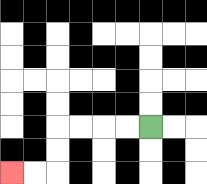{'start': '[6, 5]', 'end': '[0, 7]', 'path_directions': 'L,L,L,L,D,D,L,L', 'path_coordinates': '[[6, 5], [5, 5], [4, 5], [3, 5], [2, 5], [2, 6], [2, 7], [1, 7], [0, 7]]'}